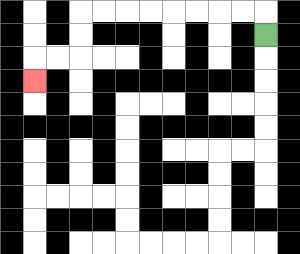{'start': '[11, 1]', 'end': '[1, 3]', 'path_directions': 'U,L,L,L,L,L,L,L,L,D,D,L,L,D', 'path_coordinates': '[[11, 1], [11, 0], [10, 0], [9, 0], [8, 0], [7, 0], [6, 0], [5, 0], [4, 0], [3, 0], [3, 1], [3, 2], [2, 2], [1, 2], [1, 3]]'}